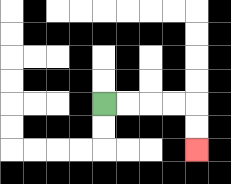{'start': '[4, 4]', 'end': '[8, 6]', 'path_directions': 'R,R,R,R,D,D', 'path_coordinates': '[[4, 4], [5, 4], [6, 4], [7, 4], [8, 4], [8, 5], [8, 6]]'}